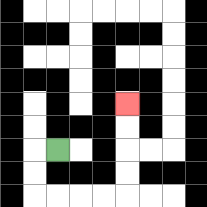{'start': '[2, 6]', 'end': '[5, 4]', 'path_directions': 'L,D,D,R,R,R,R,U,U,U,U', 'path_coordinates': '[[2, 6], [1, 6], [1, 7], [1, 8], [2, 8], [3, 8], [4, 8], [5, 8], [5, 7], [5, 6], [5, 5], [5, 4]]'}